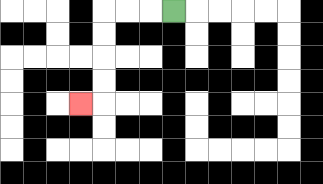{'start': '[7, 0]', 'end': '[3, 4]', 'path_directions': 'L,L,L,D,D,D,D,L', 'path_coordinates': '[[7, 0], [6, 0], [5, 0], [4, 0], [4, 1], [4, 2], [4, 3], [4, 4], [3, 4]]'}